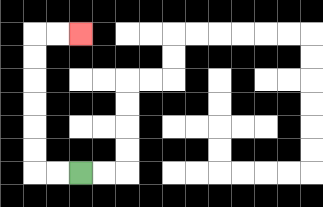{'start': '[3, 7]', 'end': '[3, 1]', 'path_directions': 'L,L,U,U,U,U,U,U,R,R', 'path_coordinates': '[[3, 7], [2, 7], [1, 7], [1, 6], [1, 5], [1, 4], [1, 3], [1, 2], [1, 1], [2, 1], [3, 1]]'}